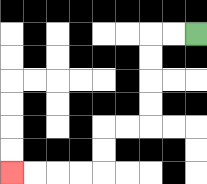{'start': '[8, 1]', 'end': '[0, 7]', 'path_directions': 'L,L,D,D,D,D,L,L,D,D,L,L,L,L', 'path_coordinates': '[[8, 1], [7, 1], [6, 1], [6, 2], [6, 3], [6, 4], [6, 5], [5, 5], [4, 5], [4, 6], [4, 7], [3, 7], [2, 7], [1, 7], [0, 7]]'}